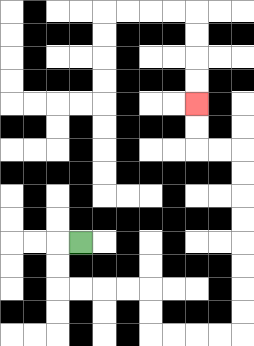{'start': '[3, 10]', 'end': '[8, 4]', 'path_directions': 'L,D,D,R,R,R,R,D,D,R,R,R,R,U,U,U,U,U,U,U,U,L,L,U,U', 'path_coordinates': '[[3, 10], [2, 10], [2, 11], [2, 12], [3, 12], [4, 12], [5, 12], [6, 12], [6, 13], [6, 14], [7, 14], [8, 14], [9, 14], [10, 14], [10, 13], [10, 12], [10, 11], [10, 10], [10, 9], [10, 8], [10, 7], [10, 6], [9, 6], [8, 6], [8, 5], [8, 4]]'}